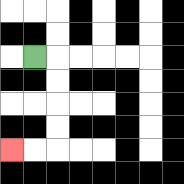{'start': '[1, 2]', 'end': '[0, 6]', 'path_directions': 'R,D,D,D,D,L,L', 'path_coordinates': '[[1, 2], [2, 2], [2, 3], [2, 4], [2, 5], [2, 6], [1, 6], [0, 6]]'}